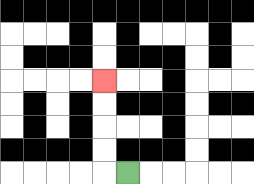{'start': '[5, 7]', 'end': '[4, 3]', 'path_directions': 'L,U,U,U,U', 'path_coordinates': '[[5, 7], [4, 7], [4, 6], [4, 5], [4, 4], [4, 3]]'}